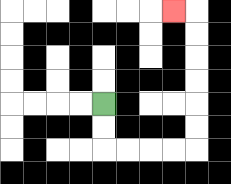{'start': '[4, 4]', 'end': '[7, 0]', 'path_directions': 'D,D,R,R,R,R,U,U,U,U,U,U,L', 'path_coordinates': '[[4, 4], [4, 5], [4, 6], [5, 6], [6, 6], [7, 6], [8, 6], [8, 5], [8, 4], [8, 3], [8, 2], [8, 1], [8, 0], [7, 0]]'}